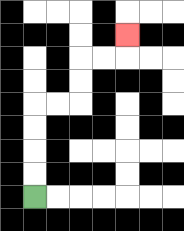{'start': '[1, 8]', 'end': '[5, 1]', 'path_directions': 'U,U,U,U,R,R,U,U,R,R,U', 'path_coordinates': '[[1, 8], [1, 7], [1, 6], [1, 5], [1, 4], [2, 4], [3, 4], [3, 3], [3, 2], [4, 2], [5, 2], [5, 1]]'}